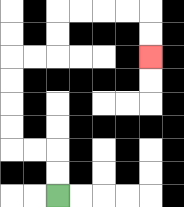{'start': '[2, 8]', 'end': '[6, 2]', 'path_directions': 'U,U,L,L,U,U,U,U,R,R,U,U,R,R,R,R,D,D', 'path_coordinates': '[[2, 8], [2, 7], [2, 6], [1, 6], [0, 6], [0, 5], [0, 4], [0, 3], [0, 2], [1, 2], [2, 2], [2, 1], [2, 0], [3, 0], [4, 0], [5, 0], [6, 0], [6, 1], [6, 2]]'}